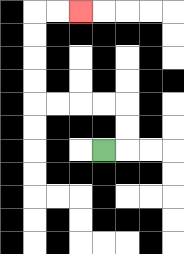{'start': '[4, 6]', 'end': '[3, 0]', 'path_directions': 'R,U,U,L,L,L,L,U,U,U,U,R,R', 'path_coordinates': '[[4, 6], [5, 6], [5, 5], [5, 4], [4, 4], [3, 4], [2, 4], [1, 4], [1, 3], [1, 2], [1, 1], [1, 0], [2, 0], [3, 0]]'}